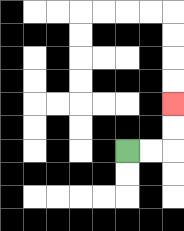{'start': '[5, 6]', 'end': '[7, 4]', 'path_directions': 'R,R,U,U', 'path_coordinates': '[[5, 6], [6, 6], [7, 6], [7, 5], [7, 4]]'}